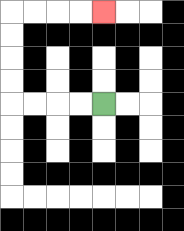{'start': '[4, 4]', 'end': '[4, 0]', 'path_directions': 'L,L,L,L,U,U,U,U,R,R,R,R', 'path_coordinates': '[[4, 4], [3, 4], [2, 4], [1, 4], [0, 4], [0, 3], [0, 2], [0, 1], [0, 0], [1, 0], [2, 0], [3, 0], [4, 0]]'}